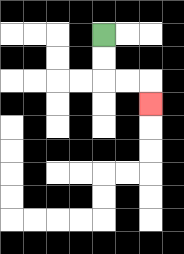{'start': '[4, 1]', 'end': '[6, 4]', 'path_directions': 'D,D,R,R,D', 'path_coordinates': '[[4, 1], [4, 2], [4, 3], [5, 3], [6, 3], [6, 4]]'}